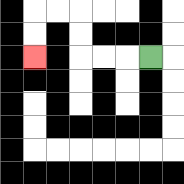{'start': '[6, 2]', 'end': '[1, 2]', 'path_directions': 'L,L,L,U,U,L,L,D,D', 'path_coordinates': '[[6, 2], [5, 2], [4, 2], [3, 2], [3, 1], [3, 0], [2, 0], [1, 0], [1, 1], [1, 2]]'}